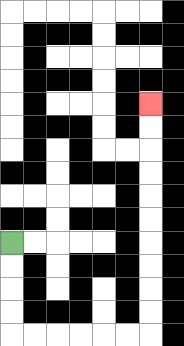{'start': '[0, 10]', 'end': '[6, 4]', 'path_directions': 'D,D,D,D,R,R,R,R,R,R,U,U,U,U,U,U,U,U,U,U', 'path_coordinates': '[[0, 10], [0, 11], [0, 12], [0, 13], [0, 14], [1, 14], [2, 14], [3, 14], [4, 14], [5, 14], [6, 14], [6, 13], [6, 12], [6, 11], [6, 10], [6, 9], [6, 8], [6, 7], [6, 6], [6, 5], [6, 4]]'}